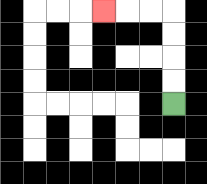{'start': '[7, 4]', 'end': '[4, 0]', 'path_directions': 'U,U,U,U,L,L,L', 'path_coordinates': '[[7, 4], [7, 3], [7, 2], [7, 1], [7, 0], [6, 0], [5, 0], [4, 0]]'}